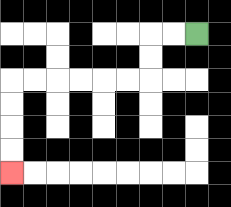{'start': '[8, 1]', 'end': '[0, 7]', 'path_directions': 'L,L,D,D,L,L,L,L,L,L,D,D,D,D', 'path_coordinates': '[[8, 1], [7, 1], [6, 1], [6, 2], [6, 3], [5, 3], [4, 3], [3, 3], [2, 3], [1, 3], [0, 3], [0, 4], [0, 5], [0, 6], [0, 7]]'}